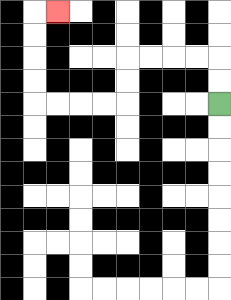{'start': '[9, 4]', 'end': '[2, 0]', 'path_directions': 'U,U,L,L,L,L,D,D,L,L,L,L,U,U,U,U,R', 'path_coordinates': '[[9, 4], [9, 3], [9, 2], [8, 2], [7, 2], [6, 2], [5, 2], [5, 3], [5, 4], [4, 4], [3, 4], [2, 4], [1, 4], [1, 3], [1, 2], [1, 1], [1, 0], [2, 0]]'}